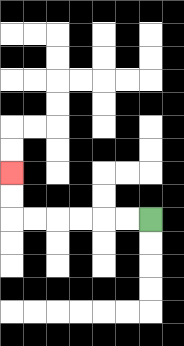{'start': '[6, 9]', 'end': '[0, 7]', 'path_directions': 'L,L,L,L,L,L,U,U', 'path_coordinates': '[[6, 9], [5, 9], [4, 9], [3, 9], [2, 9], [1, 9], [0, 9], [0, 8], [0, 7]]'}